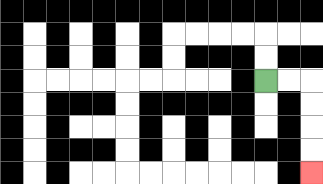{'start': '[11, 3]', 'end': '[13, 7]', 'path_directions': 'R,R,D,D,D,D', 'path_coordinates': '[[11, 3], [12, 3], [13, 3], [13, 4], [13, 5], [13, 6], [13, 7]]'}